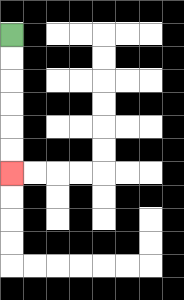{'start': '[0, 1]', 'end': '[0, 7]', 'path_directions': 'D,D,D,D,D,D', 'path_coordinates': '[[0, 1], [0, 2], [0, 3], [0, 4], [0, 5], [0, 6], [0, 7]]'}